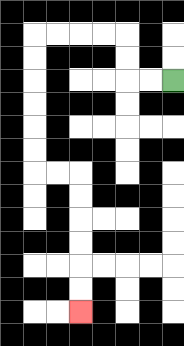{'start': '[7, 3]', 'end': '[3, 13]', 'path_directions': 'L,L,U,U,L,L,L,L,D,D,D,D,D,D,R,R,D,D,D,D,D,D', 'path_coordinates': '[[7, 3], [6, 3], [5, 3], [5, 2], [5, 1], [4, 1], [3, 1], [2, 1], [1, 1], [1, 2], [1, 3], [1, 4], [1, 5], [1, 6], [1, 7], [2, 7], [3, 7], [3, 8], [3, 9], [3, 10], [3, 11], [3, 12], [3, 13]]'}